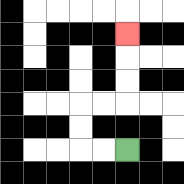{'start': '[5, 6]', 'end': '[5, 1]', 'path_directions': 'L,L,U,U,R,R,U,U,U', 'path_coordinates': '[[5, 6], [4, 6], [3, 6], [3, 5], [3, 4], [4, 4], [5, 4], [5, 3], [5, 2], [5, 1]]'}